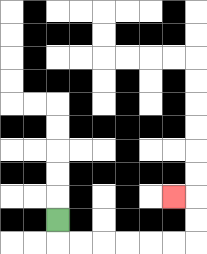{'start': '[2, 9]', 'end': '[7, 8]', 'path_directions': 'D,R,R,R,R,R,R,U,U,L', 'path_coordinates': '[[2, 9], [2, 10], [3, 10], [4, 10], [5, 10], [6, 10], [7, 10], [8, 10], [8, 9], [8, 8], [7, 8]]'}